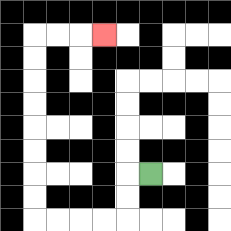{'start': '[6, 7]', 'end': '[4, 1]', 'path_directions': 'L,D,D,L,L,L,L,U,U,U,U,U,U,U,U,R,R,R', 'path_coordinates': '[[6, 7], [5, 7], [5, 8], [5, 9], [4, 9], [3, 9], [2, 9], [1, 9], [1, 8], [1, 7], [1, 6], [1, 5], [1, 4], [1, 3], [1, 2], [1, 1], [2, 1], [3, 1], [4, 1]]'}